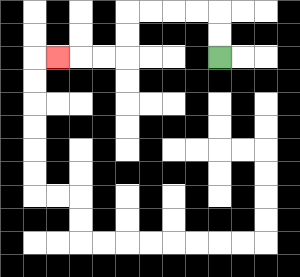{'start': '[9, 2]', 'end': '[2, 2]', 'path_directions': 'U,U,L,L,L,L,D,D,L,L,L', 'path_coordinates': '[[9, 2], [9, 1], [9, 0], [8, 0], [7, 0], [6, 0], [5, 0], [5, 1], [5, 2], [4, 2], [3, 2], [2, 2]]'}